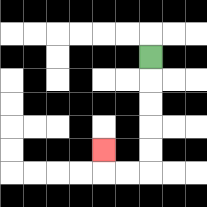{'start': '[6, 2]', 'end': '[4, 6]', 'path_directions': 'D,D,D,D,D,L,L,U', 'path_coordinates': '[[6, 2], [6, 3], [6, 4], [6, 5], [6, 6], [6, 7], [5, 7], [4, 7], [4, 6]]'}